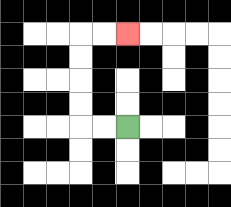{'start': '[5, 5]', 'end': '[5, 1]', 'path_directions': 'L,L,U,U,U,U,R,R', 'path_coordinates': '[[5, 5], [4, 5], [3, 5], [3, 4], [3, 3], [3, 2], [3, 1], [4, 1], [5, 1]]'}